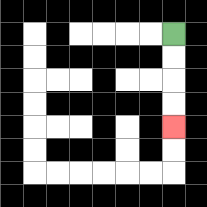{'start': '[7, 1]', 'end': '[7, 5]', 'path_directions': 'D,D,D,D', 'path_coordinates': '[[7, 1], [7, 2], [7, 3], [7, 4], [7, 5]]'}